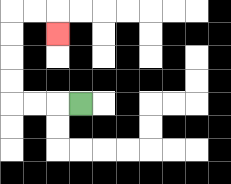{'start': '[3, 4]', 'end': '[2, 1]', 'path_directions': 'L,L,L,U,U,U,U,R,R,D', 'path_coordinates': '[[3, 4], [2, 4], [1, 4], [0, 4], [0, 3], [0, 2], [0, 1], [0, 0], [1, 0], [2, 0], [2, 1]]'}